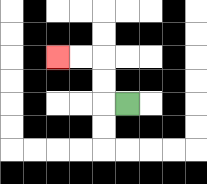{'start': '[5, 4]', 'end': '[2, 2]', 'path_directions': 'L,U,U,L,L', 'path_coordinates': '[[5, 4], [4, 4], [4, 3], [4, 2], [3, 2], [2, 2]]'}